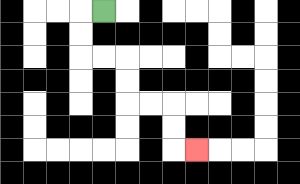{'start': '[4, 0]', 'end': '[8, 6]', 'path_directions': 'L,D,D,R,R,D,D,R,R,D,D,R', 'path_coordinates': '[[4, 0], [3, 0], [3, 1], [3, 2], [4, 2], [5, 2], [5, 3], [5, 4], [6, 4], [7, 4], [7, 5], [7, 6], [8, 6]]'}